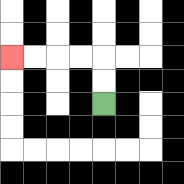{'start': '[4, 4]', 'end': '[0, 2]', 'path_directions': 'U,U,L,L,L,L', 'path_coordinates': '[[4, 4], [4, 3], [4, 2], [3, 2], [2, 2], [1, 2], [0, 2]]'}